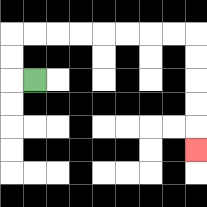{'start': '[1, 3]', 'end': '[8, 6]', 'path_directions': 'L,U,U,R,R,R,R,R,R,R,R,D,D,D,D,D', 'path_coordinates': '[[1, 3], [0, 3], [0, 2], [0, 1], [1, 1], [2, 1], [3, 1], [4, 1], [5, 1], [6, 1], [7, 1], [8, 1], [8, 2], [8, 3], [8, 4], [8, 5], [8, 6]]'}